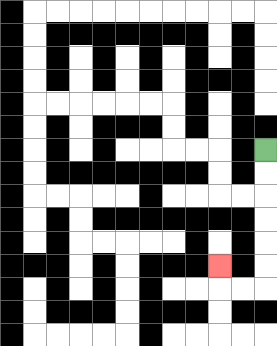{'start': '[11, 6]', 'end': '[9, 11]', 'path_directions': 'D,D,D,D,D,D,L,L,U', 'path_coordinates': '[[11, 6], [11, 7], [11, 8], [11, 9], [11, 10], [11, 11], [11, 12], [10, 12], [9, 12], [9, 11]]'}